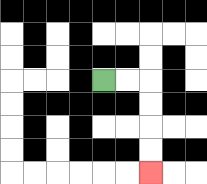{'start': '[4, 3]', 'end': '[6, 7]', 'path_directions': 'R,R,D,D,D,D', 'path_coordinates': '[[4, 3], [5, 3], [6, 3], [6, 4], [6, 5], [6, 6], [6, 7]]'}